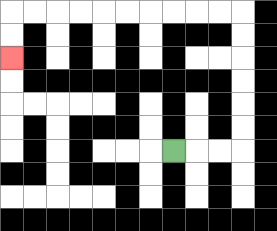{'start': '[7, 6]', 'end': '[0, 2]', 'path_directions': 'R,R,R,U,U,U,U,U,U,L,L,L,L,L,L,L,L,L,L,D,D', 'path_coordinates': '[[7, 6], [8, 6], [9, 6], [10, 6], [10, 5], [10, 4], [10, 3], [10, 2], [10, 1], [10, 0], [9, 0], [8, 0], [7, 0], [6, 0], [5, 0], [4, 0], [3, 0], [2, 0], [1, 0], [0, 0], [0, 1], [0, 2]]'}